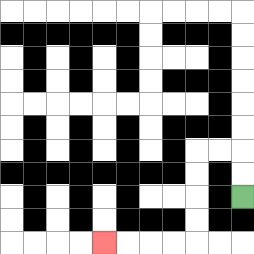{'start': '[10, 8]', 'end': '[4, 10]', 'path_directions': 'U,U,L,L,D,D,D,D,L,L,L,L', 'path_coordinates': '[[10, 8], [10, 7], [10, 6], [9, 6], [8, 6], [8, 7], [8, 8], [8, 9], [8, 10], [7, 10], [6, 10], [5, 10], [4, 10]]'}